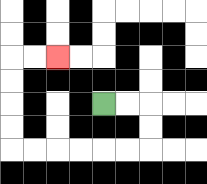{'start': '[4, 4]', 'end': '[2, 2]', 'path_directions': 'R,R,D,D,L,L,L,L,L,L,U,U,U,U,R,R', 'path_coordinates': '[[4, 4], [5, 4], [6, 4], [6, 5], [6, 6], [5, 6], [4, 6], [3, 6], [2, 6], [1, 6], [0, 6], [0, 5], [0, 4], [0, 3], [0, 2], [1, 2], [2, 2]]'}